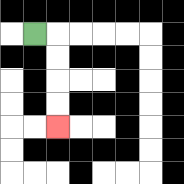{'start': '[1, 1]', 'end': '[2, 5]', 'path_directions': 'R,D,D,D,D', 'path_coordinates': '[[1, 1], [2, 1], [2, 2], [2, 3], [2, 4], [2, 5]]'}